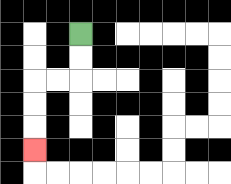{'start': '[3, 1]', 'end': '[1, 6]', 'path_directions': 'D,D,L,L,D,D,D', 'path_coordinates': '[[3, 1], [3, 2], [3, 3], [2, 3], [1, 3], [1, 4], [1, 5], [1, 6]]'}